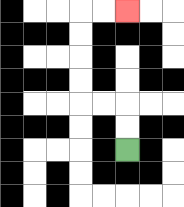{'start': '[5, 6]', 'end': '[5, 0]', 'path_directions': 'U,U,L,L,U,U,U,U,R,R', 'path_coordinates': '[[5, 6], [5, 5], [5, 4], [4, 4], [3, 4], [3, 3], [3, 2], [3, 1], [3, 0], [4, 0], [5, 0]]'}